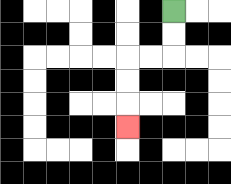{'start': '[7, 0]', 'end': '[5, 5]', 'path_directions': 'D,D,L,L,D,D,D', 'path_coordinates': '[[7, 0], [7, 1], [7, 2], [6, 2], [5, 2], [5, 3], [5, 4], [5, 5]]'}